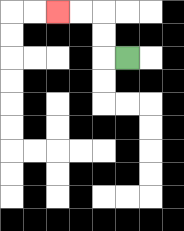{'start': '[5, 2]', 'end': '[2, 0]', 'path_directions': 'L,U,U,L,L', 'path_coordinates': '[[5, 2], [4, 2], [4, 1], [4, 0], [3, 0], [2, 0]]'}